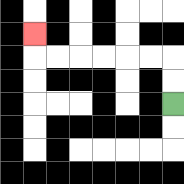{'start': '[7, 4]', 'end': '[1, 1]', 'path_directions': 'U,U,L,L,L,L,L,L,U', 'path_coordinates': '[[7, 4], [7, 3], [7, 2], [6, 2], [5, 2], [4, 2], [3, 2], [2, 2], [1, 2], [1, 1]]'}